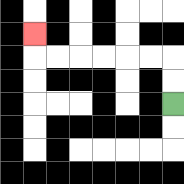{'start': '[7, 4]', 'end': '[1, 1]', 'path_directions': 'U,U,L,L,L,L,L,L,U', 'path_coordinates': '[[7, 4], [7, 3], [7, 2], [6, 2], [5, 2], [4, 2], [3, 2], [2, 2], [1, 2], [1, 1]]'}